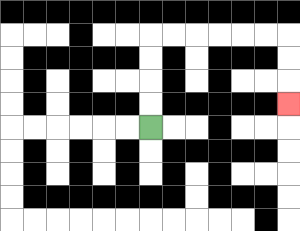{'start': '[6, 5]', 'end': '[12, 4]', 'path_directions': 'U,U,U,U,R,R,R,R,R,R,D,D,D', 'path_coordinates': '[[6, 5], [6, 4], [6, 3], [6, 2], [6, 1], [7, 1], [8, 1], [9, 1], [10, 1], [11, 1], [12, 1], [12, 2], [12, 3], [12, 4]]'}